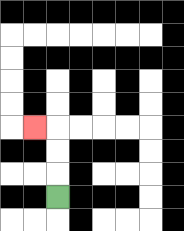{'start': '[2, 8]', 'end': '[1, 5]', 'path_directions': 'U,U,U,L', 'path_coordinates': '[[2, 8], [2, 7], [2, 6], [2, 5], [1, 5]]'}